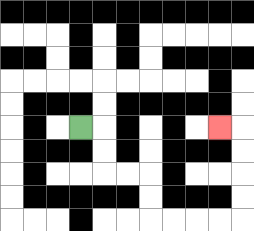{'start': '[3, 5]', 'end': '[9, 5]', 'path_directions': 'R,D,D,R,R,D,D,R,R,R,R,U,U,U,U,L', 'path_coordinates': '[[3, 5], [4, 5], [4, 6], [4, 7], [5, 7], [6, 7], [6, 8], [6, 9], [7, 9], [8, 9], [9, 9], [10, 9], [10, 8], [10, 7], [10, 6], [10, 5], [9, 5]]'}